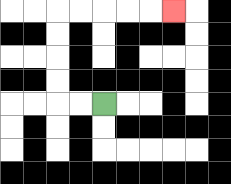{'start': '[4, 4]', 'end': '[7, 0]', 'path_directions': 'L,L,U,U,U,U,R,R,R,R,R', 'path_coordinates': '[[4, 4], [3, 4], [2, 4], [2, 3], [2, 2], [2, 1], [2, 0], [3, 0], [4, 0], [5, 0], [6, 0], [7, 0]]'}